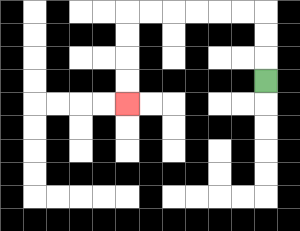{'start': '[11, 3]', 'end': '[5, 4]', 'path_directions': 'U,U,U,L,L,L,L,L,L,D,D,D,D', 'path_coordinates': '[[11, 3], [11, 2], [11, 1], [11, 0], [10, 0], [9, 0], [8, 0], [7, 0], [6, 0], [5, 0], [5, 1], [5, 2], [5, 3], [5, 4]]'}